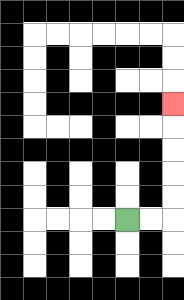{'start': '[5, 9]', 'end': '[7, 4]', 'path_directions': 'R,R,U,U,U,U,U', 'path_coordinates': '[[5, 9], [6, 9], [7, 9], [7, 8], [7, 7], [7, 6], [7, 5], [7, 4]]'}